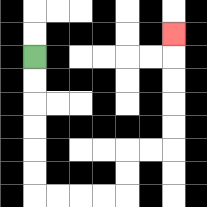{'start': '[1, 2]', 'end': '[7, 1]', 'path_directions': 'D,D,D,D,D,D,R,R,R,R,U,U,R,R,U,U,U,U,U', 'path_coordinates': '[[1, 2], [1, 3], [1, 4], [1, 5], [1, 6], [1, 7], [1, 8], [2, 8], [3, 8], [4, 8], [5, 8], [5, 7], [5, 6], [6, 6], [7, 6], [7, 5], [7, 4], [7, 3], [7, 2], [7, 1]]'}